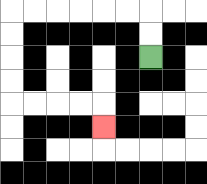{'start': '[6, 2]', 'end': '[4, 5]', 'path_directions': 'U,U,L,L,L,L,L,L,D,D,D,D,R,R,R,R,D', 'path_coordinates': '[[6, 2], [6, 1], [6, 0], [5, 0], [4, 0], [3, 0], [2, 0], [1, 0], [0, 0], [0, 1], [0, 2], [0, 3], [0, 4], [1, 4], [2, 4], [3, 4], [4, 4], [4, 5]]'}